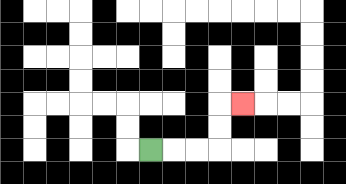{'start': '[6, 6]', 'end': '[10, 4]', 'path_directions': 'R,R,R,U,U,R', 'path_coordinates': '[[6, 6], [7, 6], [8, 6], [9, 6], [9, 5], [9, 4], [10, 4]]'}